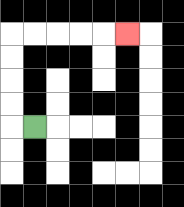{'start': '[1, 5]', 'end': '[5, 1]', 'path_directions': 'L,U,U,U,U,R,R,R,R,R', 'path_coordinates': '[[1, 5], [0, 5], [0, 4], [0, 3], [0, 2], [0, 1], [1, 1], [2, 1], [3, 1], [4, 1], [5, 1]]'}